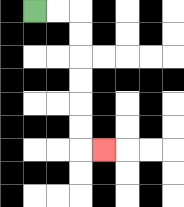{'start': '[1, 0]', 'end': '[4, 6]', 'path_directions': 'R,R,D,D,D,D,D,D,R', 'path_coordinates': '[[1, 0], [2, 0], [3, 0], [3, 1], [3, 2], [3, 3], [3, 4], [3, 5], [3, 6], [4, 6]]'}